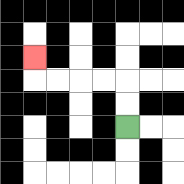{'start': '[5, 5]', 'end': '[1, 2]', 'path_directions': 'U,U,L,L,L,L,U', 'path_coordinates': '[[5, 5], [5, 4], [5, 3], [4, 3], [3, 3], [2, 3], [1, 3], [1, 2]]'}